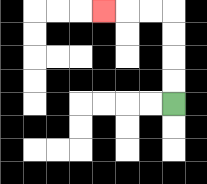{'start': '[7, 4]', 'end': '[4, 0]', 'path_directions': 'U,U,U,U,L,L,L', 'path_coordinates': '[[7, 4], [7, 3], [7, 2], [7, 1], [7, 0], [6, 0], [5, 0], [4, 0]]'}